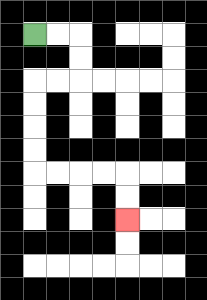{'start': '[1, 1]', 'end': '[5, 9]', 'path_directions': 'R,R,D,D,L,L,D,D,D,D,R,R,R,R,D,D', 'path_coordinates': '[[1, 1], [2, 1], [3, 1], [3, 2], [3, 3], [2, 3], [1, 3], [1, 4], [1, 5], [1, 6], [1, 7], [2, 7], [3, 7], [4, 7], [5, 7], [5, 8], [5, 9]]'}